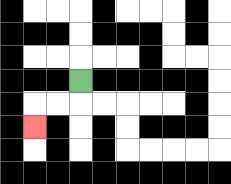{'start': '[3, 3]', 'end': '[1, 5]', 'path_directions': 'D,L,L,D', 'path_coordinates': '[[3, 3], [3, 4], [2, 4], [1, 4], [1, 5]]'}